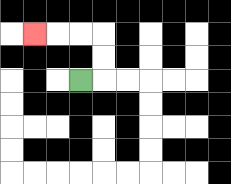{'start': '[3, 3]', 'end': '[1, 1]', 'path_directions': 'R,U,U,L,L,L', 'path_coordinates': '[[3, 3], [4, 3], [4, 2], [4, 1], [3, 1], [2, 1], [1, 1]]'}